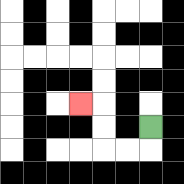{'start': '[6, 5]', 'end': '[3, 4]', 'path_directions': 'D,L,L,U,U,L', 'path_coordinates': '[[6, 5], [6, 6], [5, 6], [4, 6], [4, 5], [4, 4], [3, 4]]'}